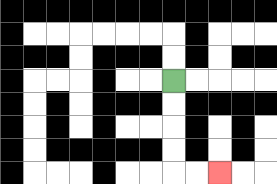{'start': '[7, 3]', 'end': '[9, 7]', 'path_directions': 'D,D,D,D,R,R', 'path_coordinates': '[[7, 3], [7, 4], [7, 5], [7, 6], [7, 7], [8, 7], [9, 7]]'}